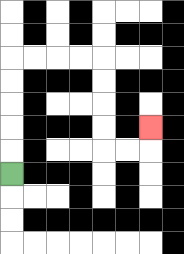{'start': '[0, 7]', 'end': '[6, 5]', 'path_directions': 'U,U,U,U,U,R,R,R,R,D,D,D,D,R,R,U', 'path_coordinates': '[[0, 7], [0, 6], [0, 5], [0, 4], [0, 3], [0, 2], [1, 2], [2, 2], [3, 2], [4, 2], [4, 3], [4, 4], [4, 5], [4, 6], [5, 6], [6, 6], [6, 5]]'}